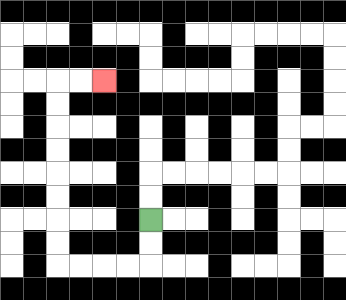{'start': '[6, 9]', 'end': '[4, 3]', 'path_directions': 'D,D,L,L,L,L,U,U,U,U,U,U,U,U,R,R', 'path_coordinates': '[[6, 9], [6, 10], [6, 11], [5, 11], [4, 11], [3, 11], [2, 11], [2, 10], [2, 9], [2, 8], [2, 7], [2, 6], [2, 5], [2, 4], [2, 3], [3, 3], [4, 3]]'}